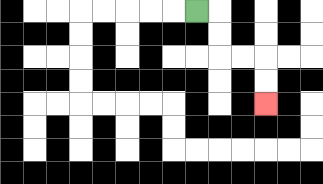{'start': '[8, 0]', 'end': '[11, 4]', 'path_directions': 'R,D,D,R,R,D,D', 'path_coordinates': '[[8, 0], [9, 0], [9, 1], [9, 2], [10, 2], [11, 2], [11, 3], [11, 4]]'}